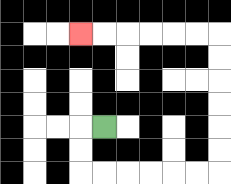{'start': '[4, 5]', 'end': '[3, 1]', 'path_directions': 'L,D,D,R,R,R,R,R,R,U,U,U,U,U,U,L,L,L,L,L,L', 'path_coordinates': '[[4, 5], [3, 5], [3, 6], [3, 7], [4, 7], [5, 7], [6, 7], [7, 7], [8, 7], [9, 7], [9, 6], [9, 5], [9, 4], [9, 3], [9, 2], [9, 1], [8, 1], [7, 1], [6, 1], [5, 1], [4, 1], [3, 1]]'}